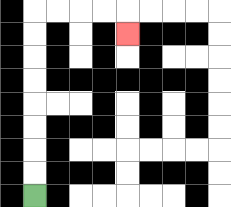{'start': '[1, 8]', 'end': '[5, 1]', 'path_directions': 'U,U,U,U,U,U,U,U,R,R,R,R,D', 'path_coordinates': '[[1, 8], [1, 7], [1, 6], [1, 5], [1, 4], [1, 3], [1, 2], [1, 1], [1, 0], [2, 0], [3, 0], [4, 0], [5, 0], [5, 1]]'}